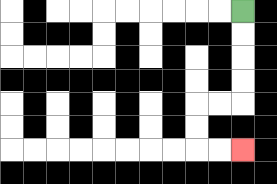{'start': '[10, 0]', 'end': '[10, 6]', 'path_directions': 'D,D,D,D,L,L,D,D,R,R', 'path_coordinates': '[[10, 0], [10, 1], [10, 2], [10, 3], [10, 4], [9, 4], [8, 4], [8, 5], [8, 6], [9, 6], [10, 6]]'}